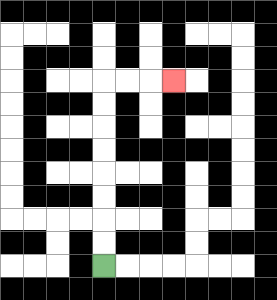{'start': '[4, 11]', 'end': '[7, 3]', 'path_directions': 'U,U,U,U,U,U,U,U,R,R,R', 'path_coordinates': '[[4, 11], [4, 10], [4, 9], [4, 8], [4, 7], [4, 6], [4, 5], [4, 4], [4, 3], [5, 3], [6, 3], [7, 3]]'}